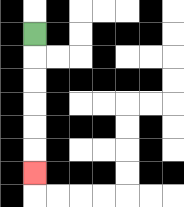{'start': '[1, 1]', 'end': '[1, 7]', 'path_directions': 'D,D,D,D,D,D', 'path_coordinates': '[[1, 1], [1, 2], [1, 3], [1, 4], [1, 5], [1, 6], [1, 7]]'}